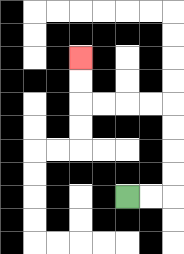{'start': '[5, 8]', 'end': '[3, 2]', 'path_directions': 'R,R,U,U,U,U,L,L,L,L,U,U', 'path_coordinates': '[[5, 8], [6, 8], [7, 8], [7, 7], [7, 6], [7, 5], [7, 4], [6, 4], [5, 4], [4, 4], [3, 4], [3, 3], [3, 2]]'}